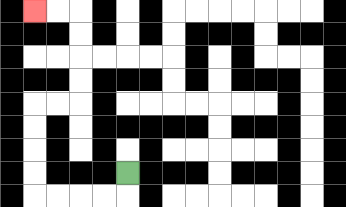{'start': '[5, 7]', 'end': '[1, 0]', 'path_directions': 'D,L,L,L,L,U,U,U,U,R,R,U,U,U,U,L,L', 'path_coordinates': '[[5, 7], [5, 8], [4, 8], [3, 8], [2, 8], [1, 8], [1, 7], [1, 6], [1, 5], [1, 4], [2, 4], [3, 4], [3, 3], [3, 2], [3, 1], [3, 0], [2, 0], [1, 0]]'}